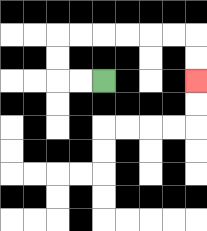{'start': '[4, 3]', 'end': '[8, 3]', 'path_directions': 'L,L,U,U,R,R,R,R,R,R,D,D', 'path_coordinates': '[[4, 3], [3, 3], [2, 3], [2, 2], [2, 1], [3, 1], [4, 1], [5, 1], [6, 1], [7, 1], [8, 1], [8, 2], [8, 3]]'}